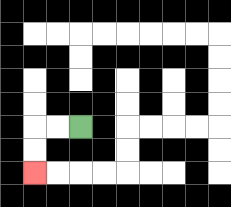{'start': '[3, 5]', 'end': '[1, 7]', 'path_directions': 'L,L,D,D', 'path_coordinates': '[[3, 5], [2, 5], [1, 5], [1, 6], [1, 7]]'}